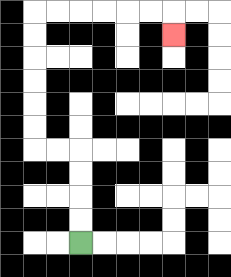{'start': '[3, 10]', 'end': '[7, 1]', 'path_directions': 'U,U,U,U,L,L,U,U,U,U,U,U,R,R,R,R,R,R,D', 'path_coordinates': '[[3, 10], [3, 9], [3, 8], [3, 7], [3, 6], [2, 6], [1, 6], [1, 5], [1, 4], [1, 3], [1, 2], [1, 1], [1, 0], [2, 0], [3, 0], [4, 0], [5, 0], [6, 0], [7, 0], [7, 1]]'}